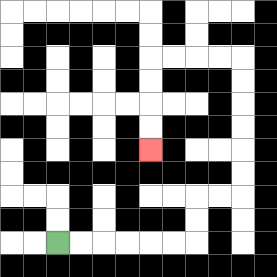{'start': '[2, 10]', 'end': '[6, 6]', 'path_directions': 'R,R,R,R,R,R,U,U,R,R,U,U,U,U,U,U,L,L,L,L,D,D,D,D', 'path_coordinates': '[[2, 10], [3, 10], [4, 10], [5, 10], [6, 10], [7, 10], [8, 10], [8, 9], [8, 8], [9, 8], [10, 8], [10, 7], [10, 6], [10, 5], [10, 4], [10, 3], [10, 2], [9, 2], [8, 2], [7, 2], [6, 2], [6, 3], [6, 4], [6, 5], [6, 6]]'}